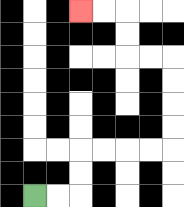{'start': '[1, 8]', 'end': '[3, 0]', 'path_directions': 'R,R,U,U,R,R,R,R,U,U,U,U,L,L,U,U,L,L', 'path_coordinates': '[[1, 8], [2, 8], [3, 8], [3, 7], [3, 6], [4, 6], [5, 6], [6, 6], [7, 6], [7, 5], [7, 4], [7, 3], [7, 2], [6, 2], [5, 2], [5, 1], [5, 0], [4, 0], [3, 0]]'}